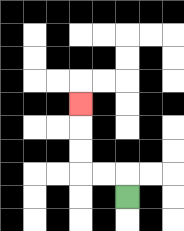{'start': '[5, 8]', 'end': '[3, 4]', 'path_directions': 'U,L,L,U,U,U', 'path_coordinates': '[[5, 8], [5, 7], [4, 7], [3, 7], [3, 6], [3, 5], [3, 4]]'}